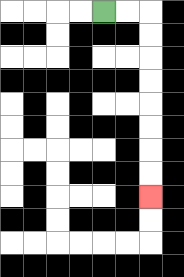{'start': '[4, 0]', 'end': '[6, 8]', 'path_directions': 'R,R,D,D,D,D,D,D,D,D', 'path_coordinates': '[[4, 0], [5, 0], [6, 0], [6, 1], [6, 2], [6, 3], [6, 4], [6, 5], [6, 6], [6, 7], [6, 8]]'}